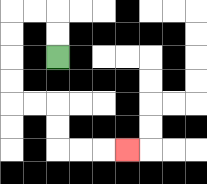{'start': '[2, 2]', 'end': '[5, 6]', 'path_directions': 'U,U,L,L,D,D,D,D,R,R,D,D,R,R,R', 'path_coordinates': '[[2, 2], [2, 1], [2, 0], [1, 0], [0, 0], [0, 1], [0, 2], [0, 3], [0, 4], [1, 4], [2, 4], [2, 5], [2, 6], [3, 6], [4, 6], [5, 6]]'}